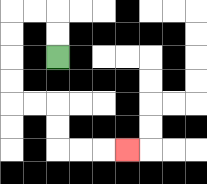{'start': '[2, 2]', 'end': '[5, 6]', 'path_directions': 'U,U,L,L,D,D,D,D,R,R,D,D,R,R,R', 'path_coordinates': '[[2, 2], [2, 1], [2, 0], [1, 0], [0, 0], [0, 1], [0, 2], [0, 3], [0, 4], [1, 4], [2, 4], [2, 5], [2, 6], [3, 6], [4, 6], [5, 6]]'}